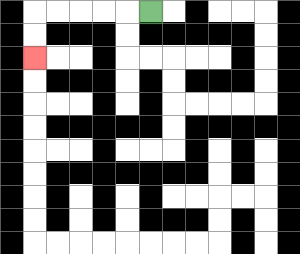{'start': '[6, 0]', 'end': '[1, 2]', 'path_directions': 'L,L,L,L,L,D,D', 'path_coordinates': '[[6, 0], [5, 0], [4, 0], [3, 0], [2, 0], [1, 0], [1, 1], [1, 2]]'}